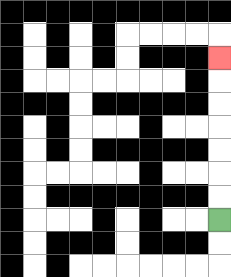{'start': '[9, 9]', 'end': '[9, 2]', 'path_directions': 'U,U,U,U,U,U,U', 'path_coordinates': '[[9, 9], [9, 8], [9, 7], [9, 6], [9, 5], [9, 4], [9, 3], [9, 2]]'}